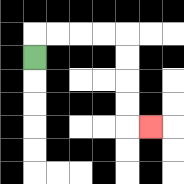{'start': '[1, 2]', 'end': '[6, 5]', 'path_directions': 'U,R,R,R,R,D,D,D,D,R', 'path_coordinates': '[[1, 2], [1, 1], [2, 1], [3, 1], [4, 1], [5, 1], [5, 2], [5, 3], [5, 4], [5, 5], [6, 5]]'}